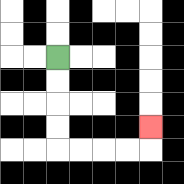{'start': '[2, 2]', 'end': '[6, 5]', 'path_directions': 'D,D,D,D,R,R,R,R,U', 'path_coordinates': '[[2, 2], [2, 3], [2, 4], [2, 5], [2, 6], [3, 6], [4, 6], [5, 6], [6, 6], [6, 5]]'}